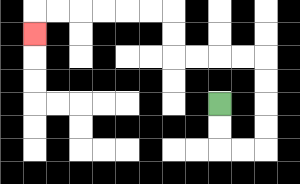{'start': '[9, 4]', 'end': '[1, 1]', 'path_directions': 'D,D,R,R,U,U,U,U,L,L,L,L,U,U,L,L,L,L,L,L,D', 'path_coordinates': '[[9, 4], [9, 5], [9, 6], [10, 6], [11, 6], [11, 5], [11, 4], [11, 3], [11, 2], [10, 2], [9, 2], [8, 2], [7, 2], [7, 1], [7, 0], [6, 0], [5, 0], [4, 0], [3, 0], [2, 0], [1, 0], [1, 1]]'}